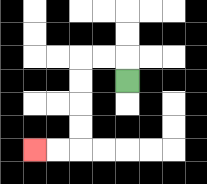{'start': '[5, 3]', 'end': '[1, 6]', 'path_directions': 'U,L,L,D,D,D,D,L,L', 'path_coordinates': '[[5, 3], [5, 2], [4, 2], [3, 2], [3, 3], [3, 4], [3, 5], [3, 6], [2, 6], [1, 6]]'}